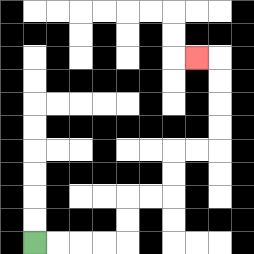{'start': '[1, 10]', 'end': '[8, 2]', 'path_directions': 'R,R,R,R,U,U,R,R,U,U,R,R,U,U,U,U,L', 'path_coordinates': '[[1, 10], [2, 10], [3, 10], [4, 10], [5, 10], [5, 9], [5, 8], [6, 8], [7, 8], [7, 7], [7, 6], [8, 6], [9, 6], [9, 5], [9, 4], [9, 3], [9, 2], [8, 2]]'}